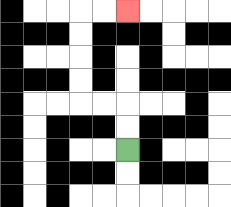{'start': '[5, 6]', 'end': '[5, 0]', 'path_directions': 'U,U,L,L,U,U,U,U,R,R', 'path_coordinates': '[[5, 6], [5, 5], [5, 4], [4, 4], [3, 4], [3, 3], [3, 2], [3, 1], [3, 0], [4, 0], [5, 0]]'}